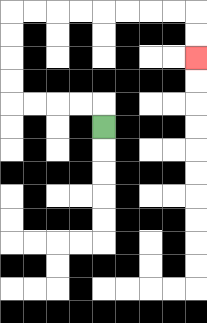{'start': '[4, 5]', 'end': '[8, 2]', 'path_directions': 'U,L,L,L,L,U,U,U,U,R,R,R,R,R,R,R,R,D,D', 'path_coordinates': '[[4, 5], [4, 4], [3, 4], [2, 4], [1, 4], [0, 4], [0, 3], [0, 2], [0, 1], [0, 0], [1, 0], [2, 0], [3, 0], [4, 0], [5, 0], [6, 0], [7, 0], [8, 0], [8, 1], [8, 2]]'}